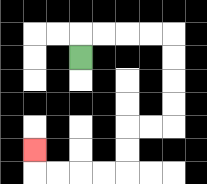{'start': '[3, 2]', 'end': '[1, 6]', 'path_directions': 'U,R,R,R,R,D,D,D,D,L,L,D,D,L,L,L,L,U', 'path_coordinates': '[[3, 2], [3, 1], [4, 1], [5, 1], [6, 1], [7, 1], [7, 2], [7, 3], [7, 4], [7, 5], [6, 5], [5, 5], [5, 6], [5, 7], [4, 7], [3, 7], [2, 7], [1, 7], [1, 6]]'}